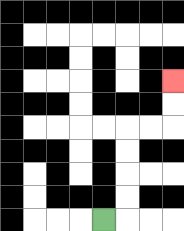{'start': '[4, 9]', 'end': '[7, 3]', 'path_directions': 'R,U,U,U,U,R,R,U,U', 'path_coordinates': '[[4, 9], [5, 9], [5, 8], [5, 7], [5, 6], [5, 5], [6, 5], [7, 5], [7, 4], [7, 3]]'}